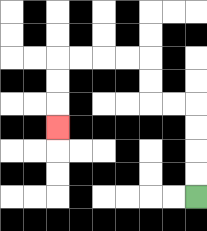{'start': '[8, 8]', 'end': '[2, 5]', 'path_directions': 'U,U,U,U,L,L,U,U,L,L,L,L,D,D,D', 'path_coordinates': '[[8, 8], [8, 7], [8, 6], [8, 5], [8, 4], [7, 4], [6, 4], [6, 3], [6, 2], [5, 2], [4, 2], [3, 2], [2, 2], [2, 3], [2, 4], [2, 5]]'}